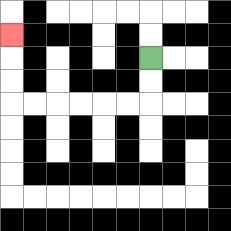{'start': '[6, 2]', 'end': '[0, 1]', 'path_directions': 'D,D,L,L,L,L,L,L,U,U,U', 'path_coordinates': '[[6, 2], [6, 3], [6, 4], [5, 4], [4, 4], [3, 4], [2, 4], [1, 4], [0, 4], [0, 3], [0, 2], [0, 1]]'}